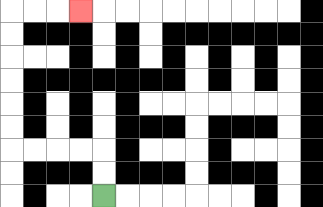{'start': '[4, 8]', 'end': '[3, 0]', 'path_directions': 'U,U,L,L,L,L,U,U,U,U,U,U,R,R,R', 'path_coordinates': '[[4, 8], [4, 7], [4, 6], [3, 6], [2, 6], [1, 6], [0, 6], [0, 5], [0, 4], [0, 3], [0, 2], [0, 1], [0, 0], [1, 0], [2, 0], [3, 0]]'}